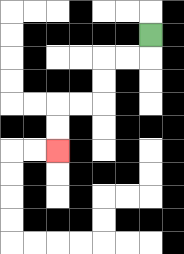{'start': '[6, 1]', 'end': '[2, 6]', 'path_directions': 'D,L,L,D,D,L,L,D,D', 'path_coordinates': '[[6, 1], [6, 2], [5, 2], [4, 2], [4, 3], [4, 4], [3, 4], [2, 4], [2, 5], [2, 6]]'}